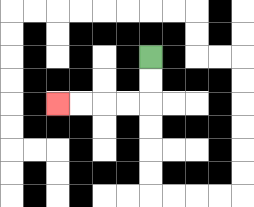{'start': '[6, 2]', 'end': '[2, 4]', 'path_directions': 'D,D,L,L,L,L', 'path_coordinates': '[[6, 2], [6, 3], [6, 4], [5, 4], [4, 4], [3, 4], [2, 4]]'}